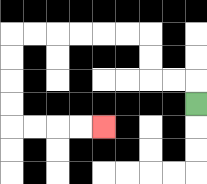{'start': '[8, 4]', 'end': '[4, 5]', 'path_directions': 'U,L,L,U,U,L,L,L,L,L,L,D,D,D,D,R,R,R,R', 'path_coordinates': '[[8, 4], [8, 3], [7, 3], [6, 3], [6, 2], [6, 1], [5, 1], [4, 1], [3, 1], [2, 1], [1, 1], [0, 1], [0, 2], [0, 3], [0, 4], [0, 5], [1, 5], [2, 5], [3, 5], [4, 5]]'}